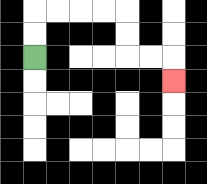{'start': '[1, 2]', 'end': '[7, 3]', 'path_directions': 'U,U,R,R,R,R,D,D,R,R,D', 'path_coordinates': '[[1, 2], [1, 1], [1, 0], [2, 0], [3, 0], [4, 0], [5, 0], [5, 1], [5, 2], [6, 2], [7, 2], [7, 3]]'}